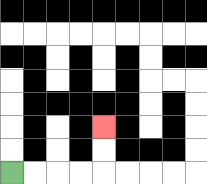{'start': '[0, 7]', 'end': '[4, 5]', 'path_directions': 'R,R,R,R,U,U', 'path_coordinates': '[[0, 7], [1, 7], [2, 7], [3, 7], [4, 7], [4, 6], [4, 5]]'}